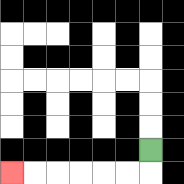{'start': '[6, 6]', 'end': '[0, 7]', 'path_directions': 'D,L,L,L,L,L,L', 'path_coordinates': '[[6, 6], [6, 7], [5, 7], [4, 7], [3, 7], [2, 7], [1, 7], [0, 7]]'}